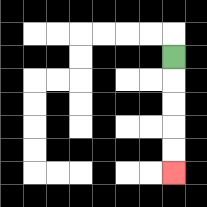{'start': '[7, 2]', 'end': '[7, 7]', 'path_directions': 'D,D,D,D,D', 'path_coordinates': '[[7, 2], [7, 3], [7, 4], [7, 5], [7, 6], [7, 7]]'}